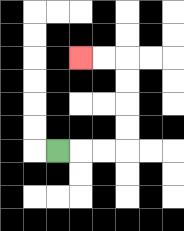{'start': '[2, 6]', 'end': '[3, 2]', 'path_directions': 'R,R,R,U,U,U,U,L,L', 'path_coordinates': '[[2, 6], [3, 6], [4, 6], [5, 6], [5, 5], [5, 4], [5, 3], [5, 2], [4, 2], [3, 2]]'}